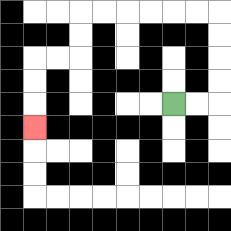{'start': '[7, 4]', 'end': '[1, 5]', 'path_directions': 'R,R,U,U,U,U,L,L,L,L,L,L,D,D,L,L,D,D,D', 'path_coordinates': '[[7, 4], [8, 4], [9, 4], [9, 3], [9, 2], [9, 1], [9, 0], [8, 0], [7, 0], [6, 0], [5, 0], [4, 0], [3, 0], [3, 1], [3, 2], [2, 2], [1, 2], [1, 3], [1, 4], [1, 5]]'}